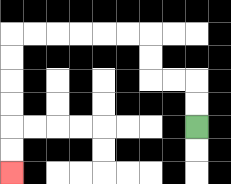{'start': '[8, 5]', 'end': '[0, 7]', 'path_directions': 'U,U,L,L,U,U,L,L,L,L,L,L,D,D,D,D,D,D', 'path_coordinates': '[[8, 5], [8, 4], [8, 3], [7, 3], [6, 3], [6, 2], [6, 1], [5, 1], [4, 1], [3, 1], [2, 1], [1, 1], [0, 1], [0, 2], [0, 3], [0, 4], [0, 5], [0, 6], [0, 7]]'}